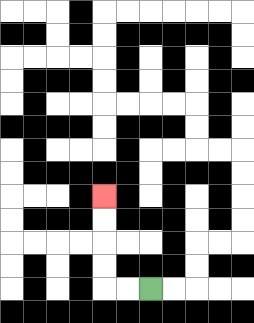{'start': '[6, 12]', 'end': '[4, 8]', 'path_directions': 'L,L,U,U,U,U', 'path_coordinates': '[[6, 12], [5, 12], [4, 12], [4, 11], [4, 10], [4, 9], [4, 8]]'}